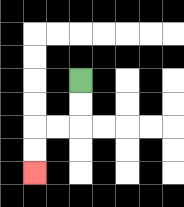{'start': '[3, 3]', 'end': '[1, 7]', 'path_directions': 'D,D,L,L,D,D', 'path_coordinates': '[[3, 3], [3, 4], [3, 5], [2, 5], [1, 5], [1, 6], [1, 7]]'}